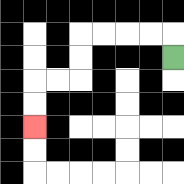{'start': '[7, 2]', 'end': '[1, 5]', 'path_directions': 'U,L,L,L,L,D,D,L,L,D,D', 'path_coordinates': '[[7, 2], [7, 1], [6, 1], [5, 1], [4, 1], [3, 1], [3, 2], [3, 3], [2, 3], [1, 3], [1, 4], [1, 5]]'}